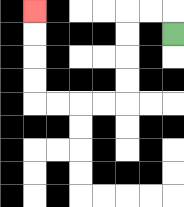{'start': '[7, 1]', 'end': '[1, 0]', 'path_directions': 'U,L,L,D,D,D,D,L,L,L,L,U,U,U,U', 'path_coordinates': '[[7, 1], [7, 0], [6, 0], [5, 0], [5, 1], [5, 2], [5, 3], [5, 4], [4, 4], [3, 4], [2, 4], [1, 4], [1, 3], [1, 2], [1, 1], [1, 0]]'}